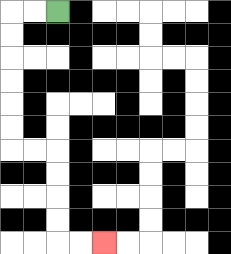{'start': '[2, 0]', 'end': '[4, 10]', 'path_directions': 'L,L,D,D,D,D,D,D,R,R,D,D,D,D,R,R', 'path_coordinates': '[[2, 0], [1, 0], [0, 0], [0, 1], [0, 2], [0, 3], [0, 4], [0, 5], [0, 6], [1, 6], [2, 6], [2, 7], [2, 8], [2, 9], [2, 10], [3, 10], [4, 10]]'}